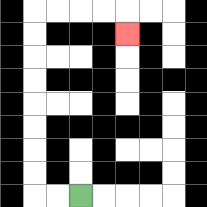{'start': '[3, 8]', 'end': '[5, 1]', 'path_directions': 'L,L,U,U,U,U,U,U,U,U,R,R,R,R,D', 'path_coordinates': '[[3, 8], [2, 8], [1, 8], [1, 7], [1, 6], [1, 5], [1, 4], [1, 3], [1, 2], [1, 1], [1, 0], [2, 0], [3, 0], [4, 0], [5, 0], [5, 1]]'}